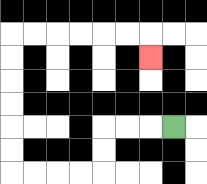{'start': '[7, 5]', 'end': '[6, 2]', 'path_directions': 'L,L,L,D,D,L,L,L,L,U,U,U,U,U,U,R,R,R,R,R,R,D', 'path_coordinates': '[[7, 5], [6, 5], [5, 5], [4, 5], [4, 6], [4, 7], [3, 7], [2, 7], [1, 7], [0, 7], [0, 6], [0, 5], [0, 4], [0, 3], [0, 2], [0, 1], [1, 1], [2, 1], [3, 1], [4, 1], [5, 1], [6, 1], [6, 2]]'}